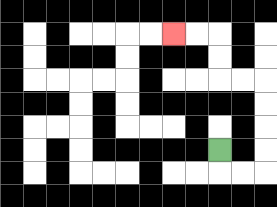{'start': '[9, 6]', 'end': '[7, 1]', 'path_directions': 'D,R,R,U,U,U,U,L,L,U,U,L,L', 'path_coordinates': '[[9, 6], [9, 7], [10, 7], [11, 7], [11, 6], [11, 5], [11, 4], [11, 3], [10, 3], [9, 3], [9, 2], [9, 1], [8, 1], [7, 1]]'}